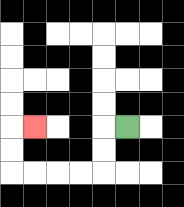{'start': '[5, 5]', 'end': '[1, 5]', 'path_directions': 'L,D,D,L,L,L,L,U,U,R', 'path_coordinates': '[[5, 5], [4, 5], [4, 6], [4, 7], [3, 7], [2, 7], [1, 7], [0, 7], [0, 6], [0, 5], [1, 5]]'}